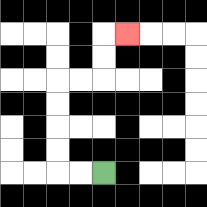{'start': '[4, 7]', 'end': '[5, 1]', 'path_directions': 'L,L,U,U,U,U,R,R,U,U,R', 'path_coordinates': '[[4, 7], [3, 7], [2, 7], [2, 6], [2, 5], [2, 4], [2, 3], [3, 3], [4, 3], [4, 2], [4, 1], [5, 1]]'}